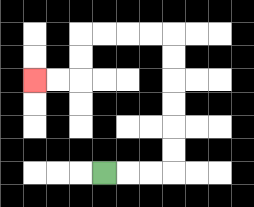{'start': '[4, 7]', 'end': '[1, 3]', 'path_directions': 'R,R,R,U,U,U,U,U,U,L,L,L,L,D,D,L,L', 'path_coordinates': '[[4, 7], [5, 7], [6, 7], [7, 7], [7, 6], [7, 5], [7, 4], [7, 3], [7, 2], [7, 1], [6, 1], [5, 1], [4, 1], [3, 1], [3, 2], [3, 3], [2, 3], [1, 3]]'}